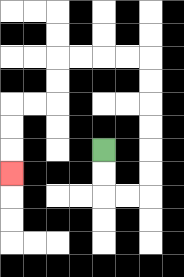{'start': '[4, 6]', 'end': '[0, 7]', 'path_directions': 'D,D,R,R,U,U,U,U,U,U,L,L,L,L,D,D,L,L,D,D,D', 'path_coordinates': '[[4, 6], [4, 7], [4, 8], [5, 8], [6, 8], [6, 7], [6, 6], [6, 5], [6, 4], [6, 3], [6, 2], [5, 2], [4, 2], [3, 2], [2, 2], [2, 3], [2, 4], [1, 4], [0, 4], [0, 5], [0, 6], [0, 7]]'}